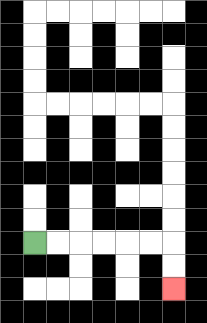{'start': '[1, 10]', 'end': '[7, 12]', 'path_directions': 'R,R,R,R,R,R,D,D', 'path_coordinates': '[[1, 10], [2, 10], [3, 10], [4, 10], [5, 10], [6, 10], [7, 10], [7, 11], [7, 12]]'}